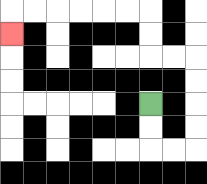{'start': '[6, 4]', 'end': '[0, 1]', 'path_directions': 'D,D,R,R,U,U,U,U,L,L,U,U,L,L,L,L,L,L,D', 'path_coordinates': '[[6, 4], [6, 5], [6, 6], [7, 6], [8, 6], [8, 5], [8, 4], [8, 3], [8, 2], [7, 2], [6, 2], [6, 1], [6, 0], [5, 0], [4, 0], [3, 0], [2, 0], [1, 0], [0, 0], [0, 1]]'}